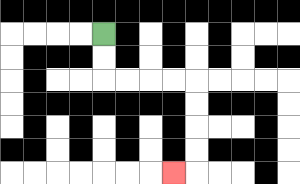{'start': '[4, 1]', 'end': '[7, 7]', 'path_directions': 'D,D,R,R,R,R,D,D,D,D,L', 'path_coordinates': '[[4, 1], [4, 2], [4, 3], [5, 3], [6, 3], [7, 3], [8, 3], [8, 4], [8, 5], [8, 6], [8, 7], [7, 7]]'}